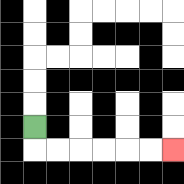{'start': '[1, 5]', 'end': '[7, 6]', 'path_directions': 'D,R,R,R,R,R,R', 'path_coordinates': '[[1, 5], [1, 6], [2, 6], [3, 6], [4, 6], [5, 6], [6, 6], [7, 6]]'}